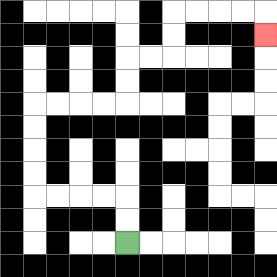{'start': '[5, 10]', 'end': '[11, 1]', 'path_directions': 'U,U,L,L,L,L,U,U,U,U,R,R,R,R,U,U,R,R,U,U,R,R,R,R,D', 'path_coordinates': '[[5, 10], [5, 9], [5, 8], [4, 8], [3, 8], [2, 8], [1, 8], [1, 7], [1, 6], [1, 5], [1, 4], [2, 4], [3, 4], [4, 4], [5, 4], [5, 3], [5, 2], [6, 2], [7, 2], [7, 1], [7, 0], [8, 0], [9, 0], [10, 0], [11, 0], [11, 1]]'}